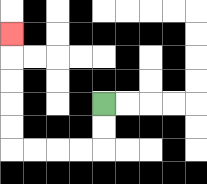{'start': '[4, 4]', 'end': '[0, 1]', 'path_directions': 'D,D,L,L,L,L,U,U,U,U,U', 'path_coordinates': '[[4, 4], [4, 5], [4, 6], [3, 6], [2, 6], [1, 6], [0, 6], [0, 5], [0, 4], [0, 3], [0, 2], [0, 1]]'}